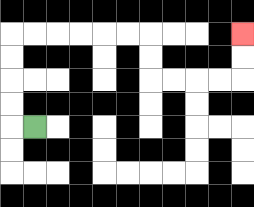{'start': '[1, 5]', 'end': '[10, 1]', 'path_directions': 'L,U,U,U,U,R,R,R,R,R,R,D,D,R,R,R,R,U,U', 'path_coordinates': '[[1, 5], [0, 5], [0, 4], [0, 3], [0, 2], [0, 1], [1, 1], [2, 1], [3, 1], [4, 1], [5, 1], [6, 1], [6, 2], [6, 3], [7, 3], [8, 3], [9, 3], [10, 3], [10, 2], [10, 1]]'}